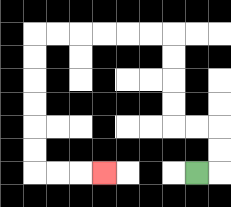{'start': '[8, 7]', 'end': '[4, 7]', 'path_directions': 'R,U,U,L,L,U,U,U,U,L,L,L,L,L,L,D,D,D,D,D,D,R,R,R', 'path_coordinates': '[[8, 7], [9, 7], [9, 6], [9, 5], [8, 5], [7, 5], [7, 4], [7, 3], [7, 2], [7, 1], [6, 1], [5, 1], [4, 1], [3, 1], [2, 1], [1, 1], [1, 2], [1, 3], [1, 4], [1, 5], [1, 6], [1, 7], [2, 7], [3, 7], [4, 7]]'}